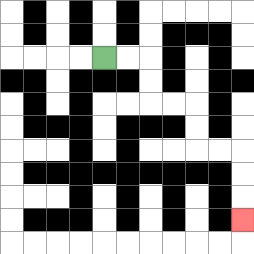{'start': '[4, 2]', 'end': '[10, 9]', 'path_directions': 'R,R,D,D,R,R,D,D,R,R,D,D,D', 'path_coordinates': '[[4, 2], [5, 2], [6, 2], [6, 3], [6, 4], [7, 4], [8, 4], [8, 5], [8, 6], [9, 6], [10, 6], [10, 7], [10, 8], [10, 9]]'}